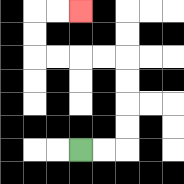{'start': '[3, 6]', 'end': '[3, 0]', 'path_directions': 'R,R,U,U,U,U,L,L,L,L,U,U,R,R', 'path_coordinates': '[[3, 6], [4, 6], [5, 6], [5, 5], [5, 4], [5, 3], [5, 2], [4, 2], [3, 2], [2, 2], [1, 2], [1, 1], [1, 0], [2, 0], [3, 0]]'}